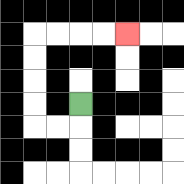{'start': '[3, 4]', 'end': '[5, 1]', 'path_directions': 'D,L,L,U,U,U,U,R,R,R,R', 'path_coordinates': '[[3, 4], [3, 5], [2, 5], [1, 5], [1, 4], [1, 3], [1, 2], [1, 1], [2, 1], [3, 1], [4, 1], [5, 1]]'}